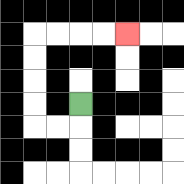{'start': '[3, 4]', 'end': '[5, 1]', 'path_directions': 'D,L,L,U,U,U,U,R,R,R,R', 'path_coordinates': '[[3, 4], [3, 5], [2, 5], [1, 5], [1, 4], [1, 3], [1, 2], [1, 1], [2, 1], [3, 1], [4, 1], [5, 1]]'}